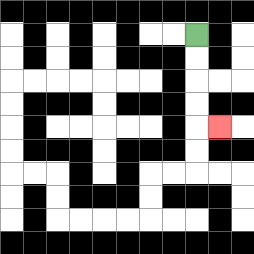{'start': '[8, 1]', 'end': '[9, 5]', 'path_directions': 'D,D,D,D,R', 'path_coordinates': '[[8, 1], [8, 2], [8, 3], [8, 4], [8, 5], [9, 5]]'}